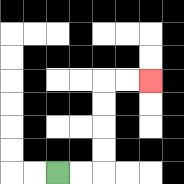{'start': '[2, 7]', 'end': '[6, 3]', 'path_directions': 'R,R,U,U,U,U,R,R', 'path_coordinates': '[[2, 7], [3, 7], [4, 7], [4, 6], [4, 5], [4, 4], [4, 3], [5, 3], [6, 3]]'}